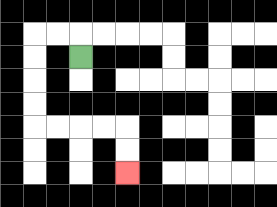{'start': '[3, 2]', 'end': '[5, 7]', 'path_directions': 'U,L,L,D,D,D,D,R,R,R,R,D,D', 'path_coordinates': '[[3, 2], [3, 1], [2, 1], [1, 1], [1, 2], [1, 3], [1, 4], [1, 5], [2, 5], [3, 5], [4, 5], [5, 5], [5, 6], [5, 7]]'}